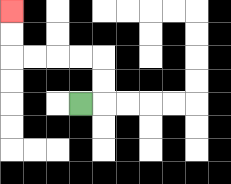{'start': '[3, 4]', 'end': '[0, 0]', 'path_directions': 'R,U,U,L,L,L,L,U,U', 'path_coordinates': '[[3, 4], [4, 4], [4, 3], [4, 2], [3, 2], [2, 2], [1, 2], [0, 2], [0, 1], [0, 0]]'}